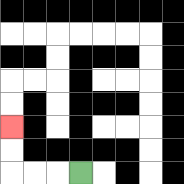{'start': '[3, 7]', 'end': '[0, 5]', 'path_directions': 'L,L,L,U,U', 'path_coordinates': '[[3, 7], [2, 7], [1, 7], [0, 7], [0, 6], [0, 5]]'}